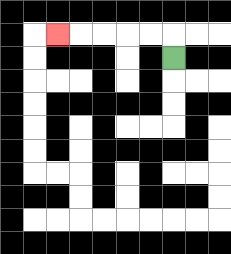{'start': '[7, 2]', 'end': '[2, 1]', 'path_directions': 'U,L,L,L,L,L', 'path_coordinates': '[[7, 2], [7, 1], [6, 1], [5, 1], [4, 1], [3, 1], [2, 1]]'}